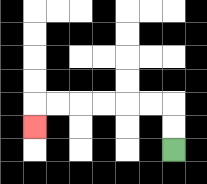{'start': '[7, 6]', 'end': '[1, 5]', 'path_directions': 'U,U,L,L,L,L,L,L,D', 'path_coordinates': '[[7, 6], [7, 5], [7, 4], [6, 4], [5, 4], [4, 4], [3, 4], [2, 4], [1, 4], [1, 5]]'}